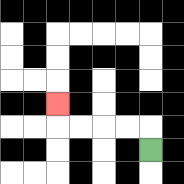{'start': '[6, 6]', 'end': '[2, 4]', 'path_directions': 'U,L,L,L,L,U', 'path_coordinates': '[[6, 6], [6, 5], [5, 5], [4, 5], [3, 5], [2, 5], [2, 4]]'}